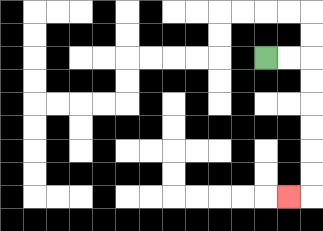{'start': '[11, 2]', 'end': '[12, 8]', 'path_directions': 'R,R,D,D,D,D,D,D,L', 'path_coordinates': '[[11, 2], [12, 2], [13, 2], [13, 3], [13, 4], [13, 5], [13, 6], [13, 7], [13, 8], [12, 8]]'}